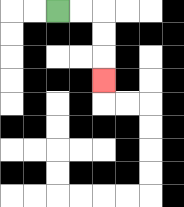{'start': '[2, 0]', 'end': '[4, 3]', 'path_directions': 'R,R,D,D,D', 'path_coordinates': '[[2, 0], [3, 0], [4, 0], [4, 1], [4, 2], [4, 3]]'}